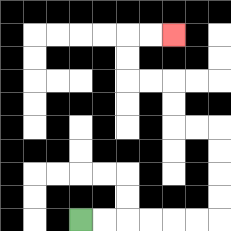{'start': '[3, 9]', 'end': '[7, 1]', 'path_directions': 'R,R,R,R,R,R,U,U,U,U,L,L,U,U,L,L,U,U,R,R', 'path_coordinates': '[[3, 9], [4, 9], [5, 9], [6, 9], [7, 9], [8, 9], [9, 9], [9, 8], [9, 7], [9, 6], [9, 5], [8, 5], [7, 5], [7, 4], [7, 3], [6, 3], [5, 3], [5, 2], [5, 1], [6, 1], [7, 1]]'}